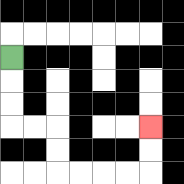{'start': '[0, 2]', 'end': '[6, 5]', 'path_directions': 'D,D,D,R,R,D,D,R,R,R,R,U,U', 'path_coordinates': '[[0, 2], [0, 3], [0, 4], [0, 5], [1, 5], [2, 5], [2, 6], [2, 7], [3, 7], [4, 7], [5, 7], [6, 7], [6, 6], [6, 5]]'}